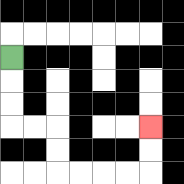{'start': '[0, 2]', 'end': '[6, 5]', 'path_directions': 'D,D,D,R,R,D,D,R,R,R,R,U,U', 'path_coordinates': '[[0, 2], [0, 3], [0, 4], [0, 5], [1, 5], [2, 5], [2, 6], [2, 7], [3, 7], [4, 7], [5, 7], [6, 7], [6, 6], [6, 5]]'}